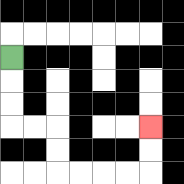{'start': '[0, 2]', 'end': '[6, 5]', 'path_directions': 'D,D,D,R,R,D,D,R,R,R,R,U,U', 'path_coordinates': '[[0, 2], [0, 3], [0, 4], [0, 5], [1, 5], [2, 5], [2, 6], [2, 7], [3, 7], [4, 7], [5, 7], [6, 7], [6, 6], [6, 5]]'}